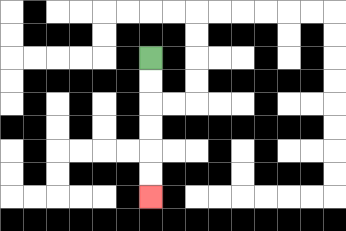{'start': '[6, 2]', 'end': '[6, 8]', 'path_directions': 'D,D,D,D,D,D', 'path_coordinates': '[[6, 2], [6, 3], [6, 4], [6, 5], [6, 6], [6, 7], [6, 8]]'}